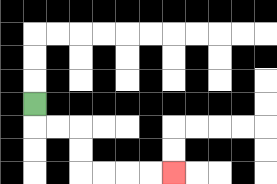{'start': '[1, 4]', 'end': '[7, 7]', 'path_directions': 'D,R,R,D,D,R,R,R,R', 'path_coordinates': '[[1, 4], [1, 5], [2, 5], [3, 5], [3, 6], [3, 7], [4, 7], [5, 7], [6, 7], [7, 7]]'}